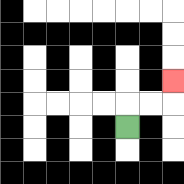{'start': '[5, 5]', 'end': '[7, 3]', 'path_directions': 'U,R,R,U', 'path_coordinates': '[[5, 5], [5, 4], [6, 4], [7, 4], [7, 3]]'}